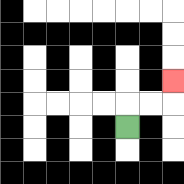{'start': '[5, 5]', 'end': '[7, 3]', 'path_directions': 'U,R,R,U', 'path_coordinates': '[[5, 5], [5, 4], [6, 4], [7, 4], [7, 3]]'}